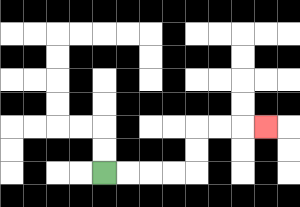{'start': '[4, 7]', 'end': '[11, 5]', 'path_directions': 'R,R,R,R,U,U,R,R,R', 'path_coordinates': '[[4, 7], [5, 7], [6, 7], [7, 7], [8, 7], [8, 6], [8, 5], [9, 5], [10, 5], [11, 5]]'}